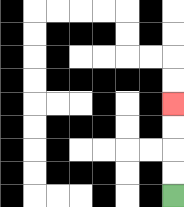{'start': '[7, 8]', 'end': '[7, 4]', 'path_directions': 'U,U,U,U', 'path_coordinates': '[[7, 8], [7, 7], [7, 6], [7, 5], [7, 4]]'}